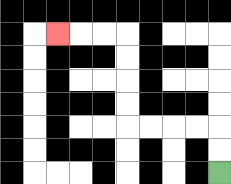{'start': '[9, 7]', 'end': '[2, 1]', 'path_directions': 'U,U,L,L,L,L,U,U,U,U,L,L,L', 'path_coordinates': '[[9, 7], [9, 6], [9, 5], [8, 5], [7, 5], [6, 5], [5, 5], [5, 4], [5, 3], [5, 2], [5, 1], [4, 1], [3, 1], [2, 1]]'}